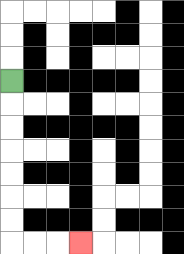{'start': '[0, 3]', 'end': '[3, 10]', 'path_directions': 'D,D,D,D,D,D,D,R,R,R', 'path_coordinates': '[[0, 3], [0, 4], [0, 5], [0, 6], [0, 7], [0, 8], [0, 9], [0, 10], [1, 10], [2, 10], [3, 10]]'}